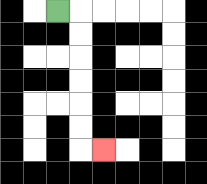{'start': '[2, 0]', 'end': '[4, 6]', 'path_directions': 'R,D,D,D,D,D,D,R', 'path_coordinates': '[[2, 0], [3, 0], [3, 1], [3, 2], [3, 3], [3, 4], [3, 5], [3, 6], [4, 6]]'}